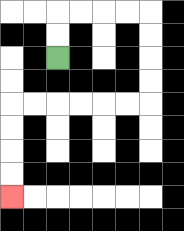{'start': '[2, 2]', 'end': '[0, 8]', 'path_directions': 'U,U,R,R,R,R,D,D,D,D,L,L,L,L,L,L,D,D,D,D', 'path_coordinates': '[[2, 2], [2, 1], [2, 0], [3, 0], [4, 0], [5, 0], [6, 0], [6, 1], [6, 2], [6, 3], [6, 4], [5, 4], [4, 4], [3, 4], [2, 4], [1, 4], [0, 4], [0, 5], [0, 6], [0, 7], [0, 8]]'}